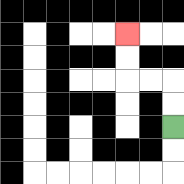{'start': '[7, 5]', 'end': '[5, 1]', 'path_directions': 'U,U,L,L,U,U', 'path_coordinates': '[[7, 5], [7, 4], [7, 3], [6, 3], [5, 3], [5, 2], [5, 1]]'}